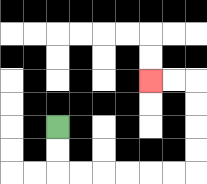{'start': '[2, 5]', 'end': '[6, 3]', 'path_directions': 'D,D,R,R,R,R,R,R,U,U,U,U,L,L', 'path_coordinates': '[[2, 5], [2, 6], [2, 7], [3, 7], [4, 7], [5, 7], [6, 7], [7, 7], [8, 7], [8, 6], [8, 5], [8, 4], [8, 3], [7, 3], [6, 3]]'}